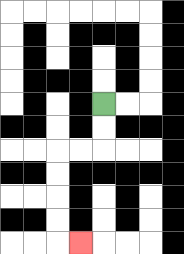{'start': '[4, 4]', 'end': '[3, 10]', 'path_directions': 'D,D,L,L,D,D,D,D,R', 'path_coordinates': '[[4, 4], [4, 5], [4, 6], [3, 6], [2, 6], [2, 7], [2, 8], [2, 9], [2, 10], [3, 10]]'}